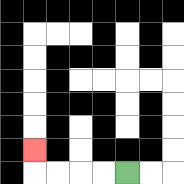{'start': '[5, 7]', 'end': '[1, 6]', 'path_directions': 'L,L,L,L,U', 'path_coordinates': '[[5, 7], [4, 7], [3, 7], [2, 7], [1, 7], [1, 6]]'}